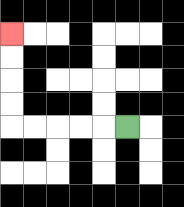{'start': '[5, 5]', 'end': '[0, 1]', 'path_directions': 'L,L,L,L,L,U,U,U,U', 'path_coordinates': '[[5, 5], [4, 5], [3, 5], [2, 5], [1, 5], [0, 5], [0, 4], [0, 3], [0, 2], [0, 1]]'}